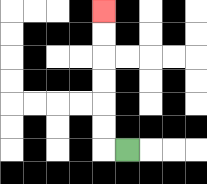{'start': '[5, 6]', 'end': '[4, 0]', 'path_directions': 'L,U,U,U,U,U,U', 'path_coordinates': '[[5, 6], [4, 6], [4, 5], [4, 4], [4, 3], [4, 2], [4, 1], [4, 0]]'}